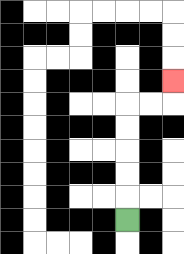{'start': '[5, 9]', 'end': '[7, 3]', 'path_directions': 'U,U,U,U,U,R,R,U', 'path_coordinates': '[[5, 9], [5, 8], [5, 7], [5, 6], [5, 5], [5, 4], [6, 4], [7, 4], [7, 3]]'}